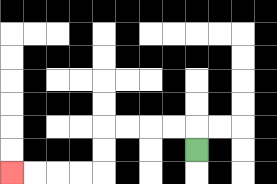{'start': '[8, 6]', 'end': '[0, 7]', 'path_directions': 'U,L,L,L,L,D,D,L,L,L,L', 'path_coordinates': '[[8, 6], [8, 5], [7, 5], [6, 5], [5, 5], [4, 5], [4, 6], [4, 7], [3, 7], [2, 7], [1, 7], [0, 7]]'}